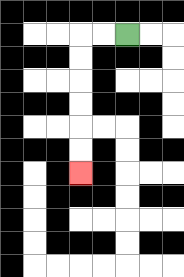{'start': '[5, 1]', 'end': '[3, 7]', 'path_directions': 'L,L,D,D,D,D,D,D', 'path_coordinates': '[[5, 1], [4, 1], [3, 1], [3, 2], [3, 3], [3, 4], [3, 5], [3, 6], [3, 7]]'}